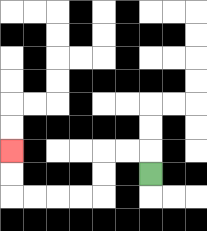{'start': '[6, 7]', 'end': '[0, 6]', 'path_directions': 'U,L,L,D,D,L,L,L,L,U,U', 'path_coordinates': '[[6, 7], [6, 6], [5, 6], [4, 6], [4, 7], [4, 8], [3, 8], [2, 8], [1, 8], [0, 8], [0, 7], [0, 6]]'}